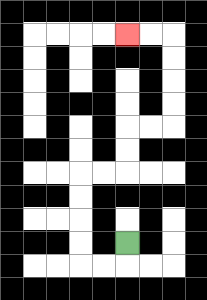{'start': '[5, 10]', 'end': '[5, 1]', 'path_directions': 'D,L,L,U,U,U,U,R,R,U,U,R,R,U,U,U,U,L,L', 'path_coordinates': '[[5, 10], [5, 11], [4, 11], [3, 11], [3, 10], [3, 9], [3, 8], [3, 7], [4, 7], [5, 7], [5, 6], [5, 5], [6, 5], [7, 5], [7, 4], [7, 3], [7, 2], [7, 1], [6, 1], [5, 1]]'}